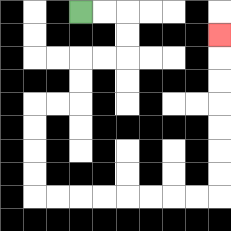{'start': '[3, 0]', 'end': '[9, 1]', 'path_directions': 'R,R,D,D,L,L,D,D,L,L,D,D,D,D,R,R,R,R,R,R,R,R,U,U,U,U,U,U,U', 'path_coordinates': '[[3, 0], [4, 0], [5, 0], [5, 1], [5, 2], [4, 2], [3, 2], [3, 3], [3, 4], [2, 4], [1, 4], [1, 5], [1, 6], [1, 7], [1, 8], [2, 8], [3, 8], [4, 8], [5, 8], [6, 8], [7, 8], [8, 8], [9, 8], [9, 7], [9, 6], [9, 5], [9, 4], [9, 3], [9, 2], [9, 1]]'}